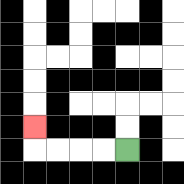{'start': '[5, 6]', 'end': '[1, 5]', 'path_directions': 'L,L,L,L,U', 'path_coordinates': '[[5, 6], [4, 6], [3, 6], [2, 6], [1, 6], [1, 5]]'}